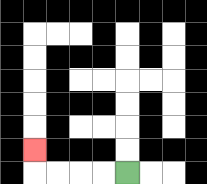{'start': '[5, 7]', 'end': '[1, 6]', 'path_directions': 'L,L,L,L,U', 'path_coordinates': '[[5, 7], [4, 7], [3, 7], [2, 7], [1, 7], [1, 6]]'}